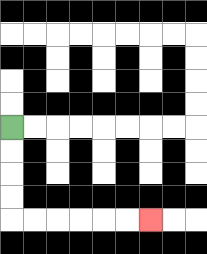{'start': '[0, 5]', 'end': '[6, 9]', 'path_directions': 'D,D,D,D,R,R,R,R,R,R', 'path_coordinates': '[[0, 5], [0, 6], [0, 7], [0, 8], [0, 9], [1, 9], [2, 9], [3, 9], [4, 9], [5, 9], [6, 9]]'}